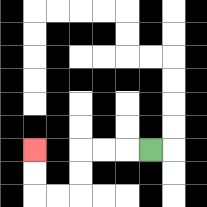{'start': '[6, 6]', 'end': '[1, 6]', 'path_directions': 'L,L,L,D,D,L,L,U,U', 'path_coordinates': '[[6, 6], [5, 6], [4, 6], [3, 6], [3, 7], [3, 8], [2, 8], [1, 8], [1, 7], [1, 6]]'}